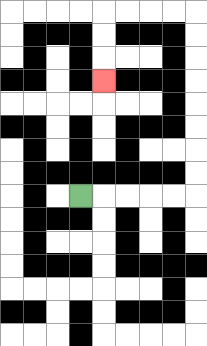{'start': '[3, 8]', 'end': '[4, 3]', 'path_directions': 'R,R,R,R,R,U,U,U,U,U,U,U,U,L,L,L,L,D,D,D', 'path_coordinates': '[[3, 8], [4, 8], [5, 8], [6, 8], [7, 8], [8, 8], [8, 7], [8, 6], [8, 5], [8, 4], [8, 3], [8, 2], [8, 1], [8, 0], [7, 0], [6, 0], [5, 0], [4, 0], [4, 1], [4, 2], [4, 3]]'}